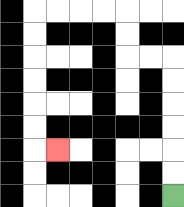{'start': '[7, 8]', 'end': '[2, 6]', 'path_directions': 'U,U,U,U,U,U,L,L,U,U,L,L,L,L,D,D,D,D,D,D,R', 'path_coordinates': '[[7, 8], [7, 7], [7, 6], [7, 5], [7, 4], [7, 3], [7, 2], [6, 2], [5, 2], [5, 1], [5, 0], [4, 0], [3, 0], [2, 0], [1, 0], [1, 1], [1, 2], [1, 3], [1, 4], [1, 5], [1, 6], [2, 6]]'}